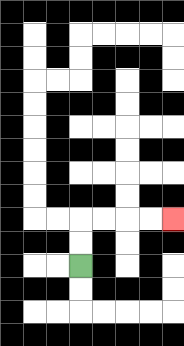{'start': '[3, 11]', 'end': '[7, 9]', 'path_directions': 'U,U,R,R,R,R', 'path_coordinates': '[[3, 11], [3, 10], [3, 9], [4, 9], [5, 9], [6, 9], [7, 9]]'}